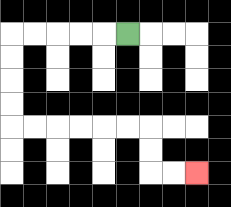{'start': '[5, 1]', 'end': '[8, 7]', 'path_directions': 'L,L,L,L,L,D,D,D,D,R,R,R,R,R,R,D,D,R,R', 'path_coordinates': '[[5, 1], [4, 1], [3, 1], [2, 1], [1, 1], [0, 1], [0, 2], [0, 3], [0, 4], [0, 5], [1, 5], [2, 5], [3, 5], [4, 5], [5, 5], [6, 5], [6, 6], [6, 7], [7, 7], [8, 7]]'}